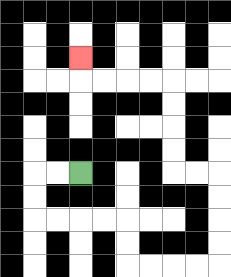{'start': '[3, 7]', 'end': '[3, 2]', 'path_directions': 'L,L,D,D,R,R,R,R,D,D,R,R,R,R,U,U,U,U,L,L,U,U,U,U,L,L,L,L,U', 'path_coordinates': '[[3, 7], [2, 7], [1, 7], [1, 8], [1, 9], [2, 9], [3, 9], [4, 9], [5, 9], [5, 10], [5, 11], [6, 11], [7, 11], [8, 11], [9, 11], [9, 10], [9, 9], [9, 8], [9, 7], [8, 7], [7, 7], [7, 6], [7, 5], [7, 4], [7, 3], [6, 3], [5, 3], [4, 3], [3, 3], [3, 2]]'}